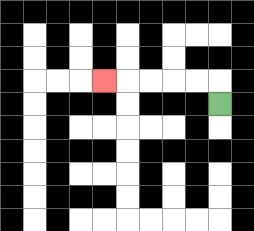{'start': '[9, 4]', 'end': '[4, 3]', 'path_directions': 'U,L,L,L,L,L', 'path_coordinates': '[[9, 4], [9, 3], [8, 3], [7, 3], [6, 3], [5, 3], [4, 3]]'}